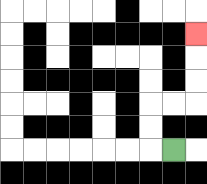{'start': '[7, 6]', 'end': '[8, 1]', 'path_directions': 'L,U,U,R,R,U,U,U', 'path_coordinates': '[[7, 6], [6, 6], [6, 5], [6, 4], [7, 4], [8, 4], [8, 3], [8, 2], [8, 1]]'}